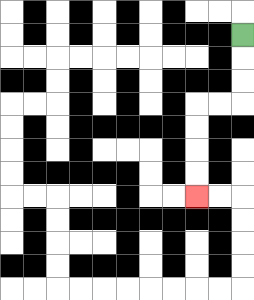{'start': '[10, 1]', 'end': '[8, 8]', 'path_directions': 'D,D,D,L,L,D,D,D,D', 'path_coordinates': '[[10, 1], [10, 2], [10, 3], [10, 4], [9, 4], [8, 4], [8, 5], [8, 6], [8, 7], [8, 8]]'}